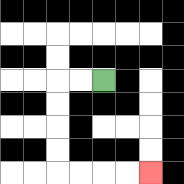{'start': '[4, 3]', 'end': '[6, 7]', 'path_directions': 'L,L,D,D,D,D,R,R,R,R', 'path_coordinates': '[[4, 3], [3, 3], [2, 3], [2, 4], [2, 5], [2, 6], [2, 7], [3, 7], [4, 7], [5, 7], [6, 7]]'}